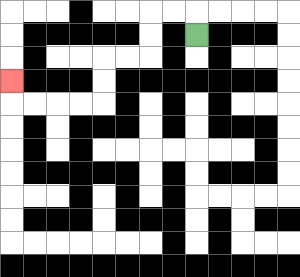{'start': '[8, 1]', 'end': '[0, 3]', 'path_directions': 'U,L,L,D,D,L,L,D,D,L,L,L,L,U', 'path_coordinates': '[[8, 1], [8, 0], [7, 0], [6, 0], [6, 1], [6, 2], [5, 2], [4, 2], [4, 3], [4, 4], [3, 4], [2, 4], [1, 4], [0, 4], [0, 3]]'}